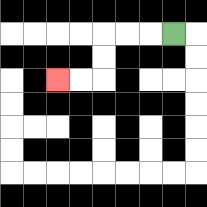{'start': '[7, 1]', 'end': '[2, 3]', 'path_directions': 'L,L,L,D,D,L,L', 'path_coordinates': '[[7, 1], [6, 1], [5, 1], [4, 1], [4, 2], [4, 3], [3, 3], [2, 3]]'}